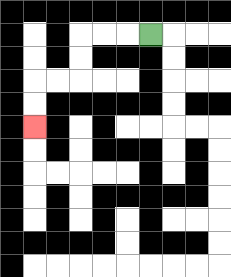{'start': '[6, 1]', 'end': '[1, 5]', 'path_directions': 'L,L,L,D,D,L,L,D,D', 'path_coordinates': '[[6, 1], [5, 1], [4, 1], [3, 1], [3, 2], [3, 3], [2, 3], [1, 3], [1, 4], [1, 5]]'}